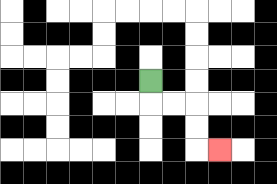{'start': '[6, 3]', 'end': '[9, 6]', 'path_directions': 'D,R,R,D,D,R', 'path_coordinates': '[[6, 3], [6, 4], [7, 4], [8, 4], [8, 5], [8, 6], [9, 6]]'}